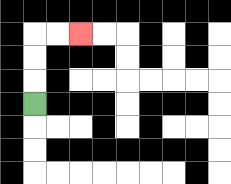{'start': '[1, 4]', 'end': '[3, 1]', 'path_directions': 'U,U,U,R,R', 'path_coordinates': '[[1, 4], [1, 3], [1, 2], [1, 1], [2, 1], [3, 1]]'}